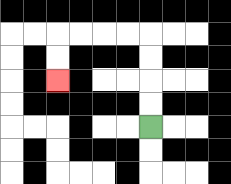{'start': '[6, 5]', 'end': '[2, 3]', 'path_directions': 'U,U,U,U,L,L,L,L,D,D', 'path_coordinates': '[[6, 5], [6, 4], [6, 3], [6, 2], [6, 1], [5, 1], [4, 1], [3, 1], [2, 1], [2, 2], [2, 3]]'}